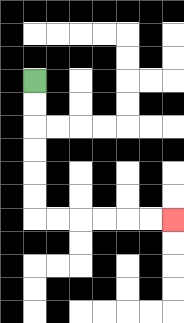{'start': '[1, 3]', 'end': '[7, 9]', 'path_directions': 'D,D,D,D,D,D,R,R,R,R,R,R', 'path_coordinates': '[[1, 3], [1, 4], [1, 5], [1, 6], [1, 7], [1, 8], [1, 9], [2, 9], [3, 9], [4, 9], [5, 9], [6, 9], [7, 9]]'}